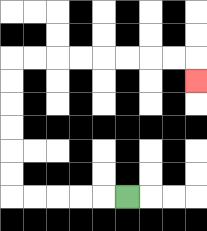{'start': '[5, 8]', 'end': '[8, 3]', 'path_directions': 'L,L,L,L,L,U,U,U,U,U,U,R,R,R,R,R,R,R,R,D', 'path_coordinates': '[[5, 8], [4, 8], [3, 8], [2, 8], [1, 8], [0, 8], [0, 7], [0, 6], [0, 5], [0, 4], [0, 3], [0, 2], [1, 2], [2, 2], [3, 2], [4, 2], [5, 2], [6, 2], [7, 2], [8, 2], [8, 3]]'}